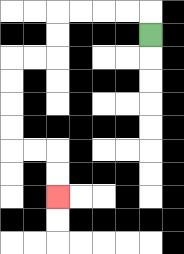{'start': '[6, 1]', 'end': '[2, 8]', 'path_directions': 'U,L,L,L,L,D,D,L,L,D,D,D,D,R,R,D,D', 'path_coordinates': '[[6, 1], [6, 0], [5, 0], [4, 0], [3, 0], [2, 0], [2, 1], [2, 2], [1, 2], [0, 2], [0, 3], [0, 4], [0, 5], [0, 6], [1, 6], [2, 6], [2, 7], [2, 8]]'}